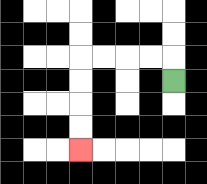{'start': '[7, 3]', 'end': '[3, 6]', 'path_directions': 'U,L,L,L,L,D,D,D,D', 'path_coordinates': '[[7, 3], [7, 2], [6, 2], [5, 2], [4, 2], [3, 2], [3, 3], [3, 4], [3, 5], [3, 6]]'}